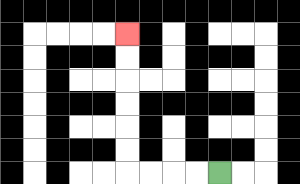{'start': '[9, 7]', 'end': '[5, 1]', 'path_directions': 'L,L,L,L,U,U,U,U,U,U', 'path_coordinates': '[[9, 7], [8, 7], [7, 7], [6, 7], [5, 7], [5, 6], [5, 5], [5, 4], [5, 3], [5, 2], [5, 1]]'}